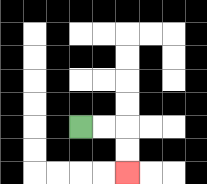{'start': '[3, 5]', 'end': '[5, 7]', 'path_directions': 'R,R,D,D', 'path_coordinates': '[[3, 5], [4, 5], [5, 5], [5, 6], [5, 7]]'}